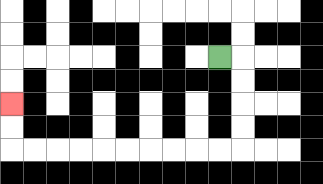{'start': '[9, 2]', 'end': '[0, 4]', 'path_directions': 'R,D,D,D,D,L,L,L,L,L,L,L,L,L,L,U,U', 'path_coordinates': '[[9, 2], [10, 2], [10, 3], [10, 4], [10, 5], [10, 6], [9, 6], [8, 6], [7, 6], [6, 6], [5, 6], [4, 6], [3, 6], [2, 6], [1, 6], [0, 6], [0, 5], [0, 4]]'}